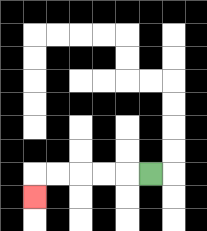{'start': '[6, 7]', 'end': '[1, 8]', 'path_directions': 'L,L,L,L,L,D', 'path_coordinates': '[[6, 7], [5, 7], [4, 7], [3, 7], [2, 7], [1, 7], [1, 8]]'}